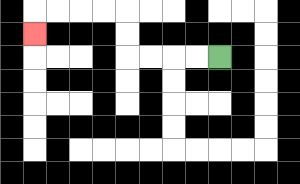{'start': '[9, 2]', 'end': '[1, 1]', 'path_directions': 'L,L,L,L,U,U,L,L,L,L,D', 'path_coordinates': '[[9, 2], [8, 2], [7, 2], [6, 2], [5, 2], [5, 1], [5, 0], [4, 0], [3, 0], [2, 0], [1, 0], [1, 1]]'}